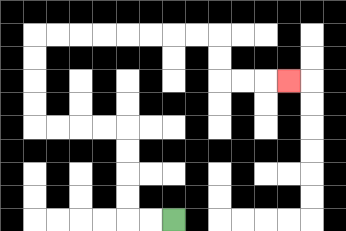{'start': '[7, 9]', 'end': '[12, 3]', 'path_directions': 'L,L,U,U,U,U,L,L,L,L,U,U,U,U,R,R,R,R,R,R,R,R,D,D,R,R,R', 'path_coordinates': '[[7, 9], [6, 9], [5, 9], [5, 8], [5, 7], [5, 6], [5, 5], [4, 5], [3, 5], [2, 5], [1, 5], [1, 4], [1, 3], [1, 2], [1, 1], [2, 1], [3, 1], [4, 1], [5, 1], [6, 1], [7, 1], [8, 1], [9, 1], [9, 2], [9, 3], [10, 3], [11, 3], [12, 3]]'}